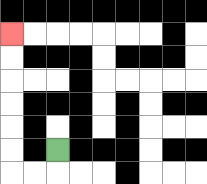{'start': '[2, 6]', 'end': '[0, 1]', 'path_directions': 'D,L,L,U,U,U,U,U,U', 'path_coordinates': '[[2, 6], [2, 7], [1, 7], [0, 7], [0, 6], [0, 5], [0, 4], [0, 3], [0, 2], [0, 1]]'}